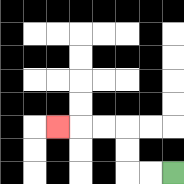{'start': '[7, 7]', 'end': '[2, 5]', 'path_directions': 'L,L,U,U,L,L,L', 'path_coordinates': '[[7, 7], [6, 7], [5, 7], [5, 6], [5, 5], [4, 5], [3, 5], [2, 5]]'}